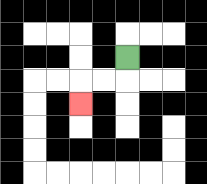{'start': '[5, 2]', 'end': '[3, 4]', 'path_directions': 'D,L,L,D', 'path_coordinates': '[[5, 2], [5, 3], [4, 3], [3, 3], [3, 4]]'}